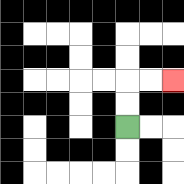{'start': '[5, 5]', 'end': '[7, 3]', 'path_directions': 'U,U,R,R', 'path_coordinates': '[[5, 5], [5, 4], [5, 3], [6, 3], [7, 3]]'}